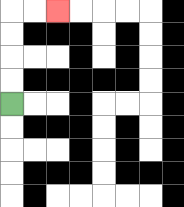{'start': '[0, 4]', 'end': '[2, 0]', 'path_directions': 'U,U,U,U,R,R', 'path_coordinates': '[[0, 4], [0, 3], [0, 2], [0, 1], [0, 0], [1, 0], [2, 0]]'}